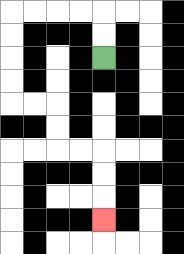{'start': '[4, 2]', 'end': '[4, 9]', 'path_directions': 'U,U,L,L,L,L,D,D,D,D,R,R,D,D,R,R,D,D,D', 'path_coordinates': '[[4, 2], [4, 1], [4, 0], [3, 0], [2, 0], [1, 0], [0, 0], [0, 1], [0, 2], [0, 3], [0, 4], [1, 4], [2, 4], [2, 5], [2, 6], [3, 6], [4, 6], [4, 7], [4, 8], [4, 9]]'}